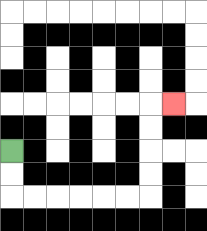{'start': '[0, 6]', 'end': '[7, 4]', 'path_directions': 'D,D,R,R,R,R,R,R,U,U,U,U,R', 'path_coordinates': '[[0, 6], [0, 7], [0, 8], [1, 8], [2, 8], [3, 8], [4, 8], [5, 8], [6, 8], [6, 7], [6, 6], [6, 5], [6, 4], [7, 4]]'}